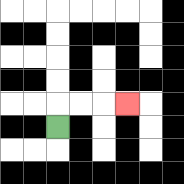{'start': '[2, 5]', 'end': '[5, 4]', 'path_directions': 'U,R,R,R', 'path_coordinates': '[[2, 5], [2, 4], [3, 4], [4, 4], [5, 4]]'}